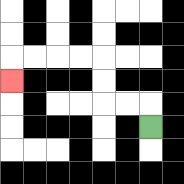{'start': '[6, 5]', 'end': '[0, 3]', 'path_directions': 'U,L,L,U,U,L,L,L,L,D', 'path_coordinates': '[[6, 5], [6, 4], [5, 4], [4, 4], [4, 3], [4, 2], [3, 2], [2, 2], [1, 2], [0, 2], [0, 3]]'}